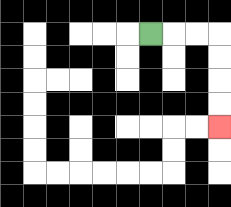{'start': '[6, 1]', 'end': '[9, 5]', 'path_directions': 'R,R,R,D,D,D,D', 'path_coordinates': '[[6, 1], [7, 1], [8, 1], [9, 1], [9, 2], [9, 3], [9, 4], [9, 5]]'}